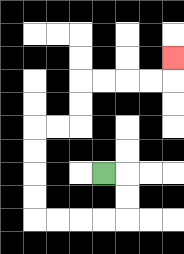{'start': '[4, 7]', 'end': '[7, 2]', 'path_directions': 'R,D,D,L,L,L,L,U,U,U,U,R,R,U,U,R,R,R,R,U', 'path_coordinates': '[[4, 7], [5, 7], [5, 8], [5, 9], [4, 9], [3, 9], [2, 9], [1, 9], [1, 8], [1, 7], [1, 6], [1, 5], [2, 5], [3, 5], [3, 4], [3, 3], [4, 3], [5, 3], [6, 3], [7, 3], [7, 2]]'}